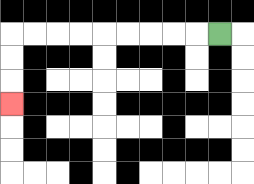{'start': '[9, 1]', 'end': '[0, 4]', 'path_directions': 'L,L,L,L,L,L,L,L,L,D,D,D', 'path_coordinates': '[[9, 1], [8, 1], [7, 1], [6, 1], [5, 1], [4, 1], [3, 1], [2, 1], [1, 1], [0, 1], [0, 2], [0, 3], [0, 4]]'}